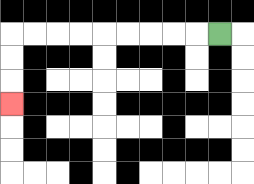{'start': '[9, 1]', 'end': '[0, 4]', 'path_directions': 'L,L,L,L,L,L,L,L,L,D,D,D', 'path_coordinates': '[[9, 1], [8, 1], [7, 1], [6, 1], [5, 1], [4, 1], [3, 1], [2, 1], [1, 1], [0, 1], [0, 2], [0, 3], [0, 4]]'}